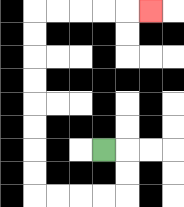{'start': '[4, 6]', 'end': '[6, 0]', 'path_directions': 'R,D,D,L,L,L,L,U,U,U,U,U,U,U,U,R,R,R,R,R', 'path_coordinates': '[[4, 6], [5, 6], [5, 7], [5, 8], [4, 8], [3, 8], [2, 8], [1, 8], [1, 7], [1, 6], [1, 5], [1, 4], [1, 3], [1, 2], [1, 1], [1, 0], [2, 0], [3, 0], [4, 0], [5, 0], [6, 0]]'}